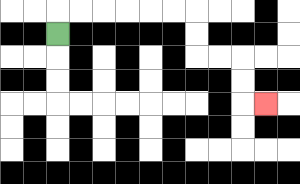{'start': '[2, 1]', 'end': '[11, 4]', 'path_directions': 'U,R,R,R,R,R,R,D,D,R,R,D,D,R', 'path_coordinates': '[[2, 1], [2, 0], [3, 0], [4, 0], [5, 0], [6, 0], [7, 0], [8, 0], [8, 1], [8, 2], [9, 2], [10, 2], [10, 3], [10, 4], [11, 4]]'}